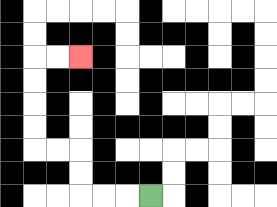{'start': '[6, 8]', 'end': '[3, 2]', 'path_directions': 'L,L,L,U,U,L,L,U,U,U,U,R,R', 'path_coordinates': '[[6, 8], [5, 8], [4, 8], [3, 8], [3, 7], [3, 6], [2, 6], [1, 6], [1, 5], [1, 4], [1, 3], [1, 2], [2, 2], [3, 2]]'}